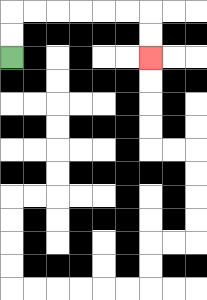{'start': '[0, 2]', 'end': '[6, 2]', 'path_directions': 'U,U,R,R,R,R,R,R,D,D', 'path_coordinates': '[[0, 2], [0, 1], [0, 0], [1, 0], [2, 0], [3, 0], [4, 0], [5, 0], [6, 0], [6, 1], [6, 2]]'}